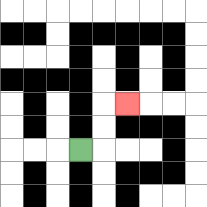{'start': '[3, 6]', 'end': '[5, 4]', 'path_directions': 'R,U,U,R', 'path_coordinates': '[[3, 6], [4, 6], [4, 5], [4, 4], [5, 4]]'}